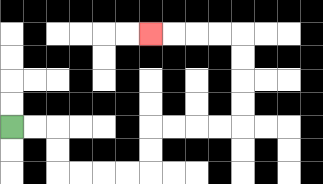{'start': '[0, 5]', 'end': '[6, 1]', 'path_directions': 'R,R,D,D,R,R,R,R,U,U,R,R,R,R,U,U,U,U,L,L,L,L', 'path_coordinates': '[[0, 5], [1, 5], [2, 5], [2, 6], [2, 7], [3, 7], [4, 7], [5, 7], [6, 7], [6, 6], [6, 5], [7, 5], [8, 5], [9, 5], [10, 5], [10, 4], [10, 3], [10, 2], [10, 1], [9, 1], [8, 1], [7, 1], [6, 1]]'}